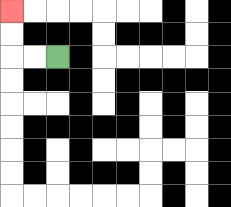{'start': '[2, 2]', 'end': '[0, 0]', 'path_directions': 'L,L,U,U', 'path_coordinates': '[[2, 2], [1, 2], [0, 2], [0, 1], [0, 0]]'}